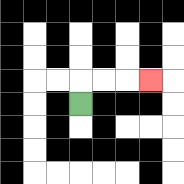{'start': '[3, 4]', 'end': '[6, 3]', 'path_directions': 'U,R,R,R', 'path_coordinates': '[[3, 4], [3, 3], [4, 3], [5, 3], [6, 3]]'}